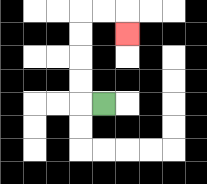{'start': '[4, 4]', 'end': '[5, 1]', 'path_directions': 'L,U,U,U,U,R,R,D', 'path_coordinates': '[[4, 4], [3, 4], [3, 3], [3, 2], [3, 1], [3, 0], [4, 0], [5, 0], [5, 1]]'}